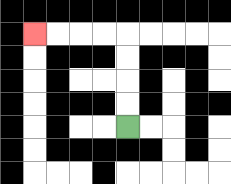{'start': '[5, 5]', 'end': '[1, 1]', 'path_directions': 'U,U,U,U,L,L,L,L', 'path_coordinates': '[[5, 5], [5, 4], [5, 3], [5, 2], [5, 1], [4, 1], [3, 1], [2, 1], [1, 1]]'}